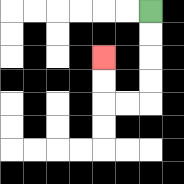{'start': '[6, 0]', 'end': '[4, 2]', 'path_directions': 'D,D,D,D,L,L,U,U', 'path_coordinates': '[[6, 0], [6, 1], [6, 2], [6, 3], [6, 4], [5, 4], [4, 4], [4, 3], [4, 2]]'}